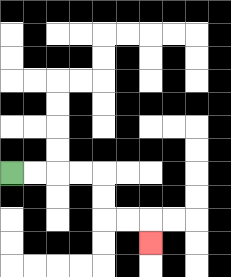{'start': '[0, 7]', 'end': '[6, 10]', 'path_directions': 'R,R,R,R,D,D,R,R,D', 'path_coordinates': '[[0, 7], [1, 7], [2, 7], [3, 7], [4, 7], [4, 8], [4, 9], [5, 9], [6, 9], [6, 10]]'}